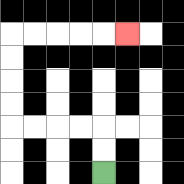{'start': '[4, 7]', 'end': '[5, 1]', 'path_directions': 'U,U,L,L,L,L,U,U,U,U,R,R,R,R,R', 'path_coordinates': '[[4, 7], [4, 6], [4, 5], [3, 5], [2, 5], [1, 5], [0, 5], [0, 4], [0, 3], [0, 2], [0, 1], [1, 1], [2, 1], [3, 1], [4, 1], [5, 1]]'}